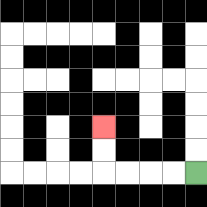{'start': '[8, 7]', 'end': '[4, 5]', 'path_directions': 'L,L,L,L,U,U', 'path_coordinates': '[[8, 7], [7, 7], [6, 7], [5, 7], [4, 7], [4, 6], [4, 5]]'}